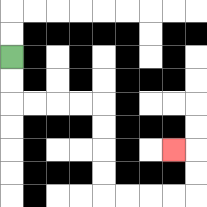{'start': '[0, 2]', 'end': '[7, 6]', 'path_directions': 'D,D,R,R,R,R,D,D,D,D,R,R,R,R,U,U,L', 'path_coordinates': '[[0, 2], [0, 3], [0, 4], [1, 4], [2, 4], [3, 4], [4, 4], [4, 5], [4, 6], [4, 7], [4, 8], [5, 8], [6, 8], [7, 8], [8, 8], [8, 7], [8, 6], [7, 6]]'}